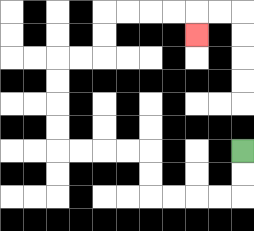{'start': '[10, 6]', 'end': '[8, 1]', 'path_directions': 'D,D,L,L,L,L,U,U,L,L,L,L,U,U,U,U,R,R,U,U,R,R,R,R,D', 'path_coordinates': '[[10, 6], [10, 7], [10, 8], [9, 8], [8, 8], [7, 8], [6, 8], [6, 7], [6, 6], [5, 6], [4, 6], [3, 6], [2, 6], [2, 5], [2, 4], [2, 3], [2, 2], [3, 2], [4, 2], [4, 1], [4, 0], [5, 0], [6, 0], [7, 0], [8, 0], [8, 1]]'}